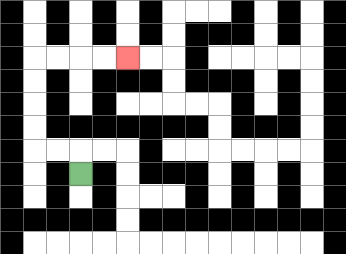{'start': '[3, 7]', 'end': '[5, 2]', 'path_directions': 'U,L,L,U,U,U,U,R,R,R,R', 'path_coordinates': '[[3, 7], [3, 6], [2, 6], [1, 6], [1, 5], [1, 4], [1, 3], [1, 2], [2, 2], [3, 2], [4, 2], [5, 2]]'}